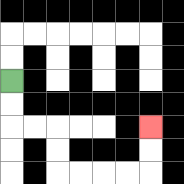{'start': '[0, 3]', 'end': '[6, 5]', 'path_directions': 'D,D,R,R,D,D,R,R,R,R,U,U', 'path_coordinates': '[[0, 3], [0, 4], [0, 5], [1, 5], [2, 5], [2, 6], [2, 7], [3, 7], [4, 7], [5, 7], [6, 7], [6, 6], [6, 5]]'}